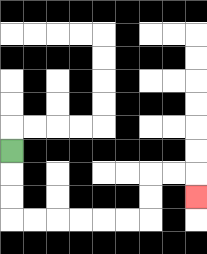{'start': '[0, 6]', 'end': '[8, 8]', 'path_directions': 'D,D,D,R,R,R,R,R,R,U,U,R,R,D', 'path_coordinates': '[[0, 6], [0, 7], [0, 8], [0, 9], [1, 9], [2, 9], [3, 9], [4, 9], [5, 9], [6, 9], [6, 8], [6, 7], [7, 7], [8, 7], [8, 8]]'}